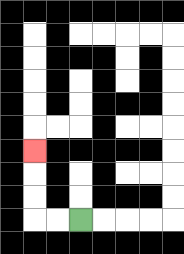{'start': '[3, 9]', 'end': '[1, 6]', 'path_directions': 'L,L,U,U,U', 'path_coordinates': '[[3, 9], [2, 9], [1, 9], [1, 8], [1, 7], [1, 6]]'}